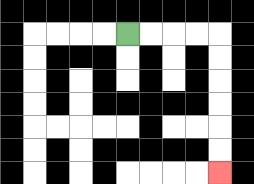{'start': '[5, 1]', 'end': '[9, 7]', 'path_directions': 'R,R,R,R,D,D,D,D,D,D', 'path_coordinates': '[[5, 1], [6, 1], [7, 1], [8, 1], [9, 1], [9, 2], [9, 3], [9, 4], [9, 5], [9, 6], [9, 7]]'}